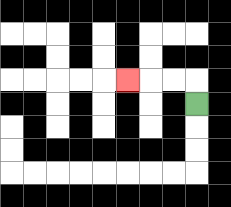{'start': '[8, 4]', 'end': '[5, 3]', 'path_directions': 'U,L,L,L', 'path_coordinates': '[[8, 4], [8, 3], [7, 3], [6, 3], [5, 3]]'}